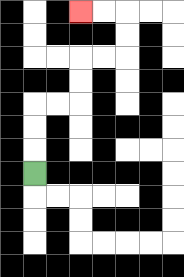{'start': '[1, 7]', 'end': '[3, 0]', 'path_directions': 'U,U,U,R,R,U,U,R,R,U,U,L,L', 'path_coordinates': '[[1, 7], [1, 6], [1, 5], [1, 4], [2, 4], [3, 4], [3, 3], [3, 2], [4, 2], [5, 2], [5, 1], [5, 0], [4, 0], [3, 0]]'}